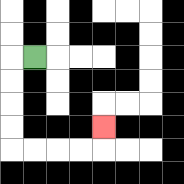{'start': '[1, 2]', 'end': '[4, 5]', 'path_directions': 'L,D,D,D,D,R,R,R,R,U', 'path_coordinates': '[[1, 2], [0, 2], [0, 3], [0, 4], [0, 5], [0, 6], [1, 6], [2, 6], [3, 6], [4, 6], [4, 5]]'}